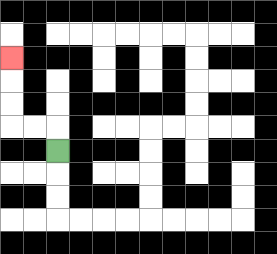{'start': '[2, 6]', 'end': '[0, 2]', 'path_directions': 'U,L,L,U,U,U', 'path_coordinates': '[[2, 6], [2, 5], [1, 5], [0, 5], [0, 4], [0, 3], [0, 2]]'}